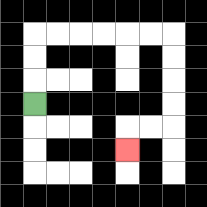{'start': '[1, 4]', 'end': '[5, 6]', 'path_directions': 'U,U,U,R,R,R,R,R,R,D,D,D,D,L,L,D', 'path_coordinates': '[[1, 4], [1, 3], [1, 2], [1, 1], [2, 1], [3, 1], [4, 1], [5, 1], [6, 1], [7, 1], [7, 2], [7, 3], [7, 4], [7, 5], [6, 5], [5, 5], [5, 6]]'}